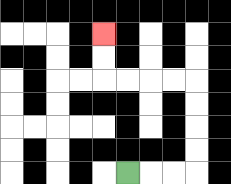{'start': '[5, 7]', 'end': '[4, 1]', 'path_directions': 'R,R,R,U,U,U,U,L,L,L,L,U,U', 'path_coordinates': '[[5, 7], [6, 7], [7, 7], [8, 7], [8, 6], [8, 5], [8, 4], [8, 3], [7, 3], [6, 3], [5, 3], [4, 3], [4, 2], [4, 1]]'}